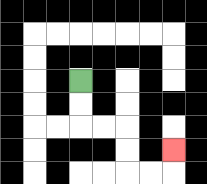{'start': '[3, 3]', 'end': '[7, 6]', 'path_directions': 'D,D,R,R,D,D,R,R,U', 'path_coordinates': '[[3, 3], [3, 4], [3, 5], [4, 5], [5, 5], [5, 6], [5, 7], [6, 7], [7, 7], [7, 6]]'}